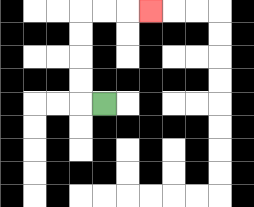{'start': '[4, 4]', 'end': '[6, 0]', 'path_directions': 'L,U,U,U,U,R,R,R', 'path_coordinates': '[[4, 4], [3, 4], [3, 3], [3, 2], [3, 1], [3, 0], [4, 0], [5, 0], [6, 0]]'}